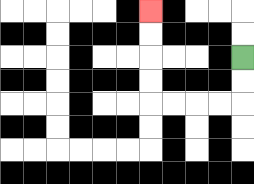{'start': '[10, 2]', 'end': '[6, 0]', 'path_directions': 'D,D,L,L,L,L,U,U,U,U', 'path_coordinates': '[[10, 2], [10, 3], [10, 4], [9, 4], [8, 4], [7, 4], [6, 4], [6, 3], [6, 2], [6, 1], [6, 0]]'}